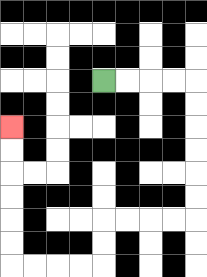{'start': '[4, 3]', 'end': '[0, 5]', 'path_directions': 'R,R,R,R,D,D,D,D,D,D,L,L,L,L,D,D,L,L,L,L,U,U,U,U,U,U', 'path_coordinates': '[[4, 3], [5, 3], [6, 3], [7, 3], [8, 3], [8, 4], [8, 5], [8, 6], [8, 7], [8, 8], [8, 9], [7, 9], [6, 9], [5, 9], [4, 9], [4, 10], [4, 11], [3, 11], [2, 11], [1, 11], [0, 11], [0, 10], [0, 9], [0, 8], [0, 7], [0, 6], [0, 5]]'}